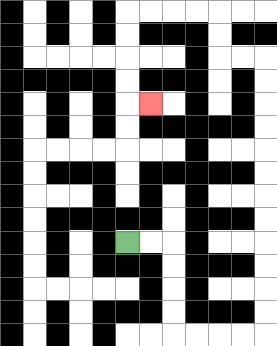{'start': '[5, 10]', 'end': '[6, 4]', 'path_directions': 'R,R,D,D,D,D,R,R,R,R,U,U,U,U,U,U,U,U,U,U,U,U,L,L,U,U,L,L,L,L,D,D,D,D,R', 'path_coordinates': '[[5, 10], [6, 10], [7, 10], [7, 11], [7, 12], [7, 13], [7, 14], [8, 14], [9, 14], [10, 14], [11, 14], [11, 13], [11, 12], [11, 11], [11, 10], [11, 9], [11, 8], [11, 7], [11, 6], [11, 5], [11, 4], [11, 3], [11, 2], [10, 2], [9, 2], [9, 1], [9, 0], [8, 0], [7, 0], [6, 0], [5, 0], [5, 1], [5, 2], [5, 3], [5, 4], [6, 4]]'}